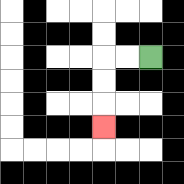{'start': '[6, 2]', 'end': '[4, 5]', 'path_directions': 'L,L,D,D,D', 'path_coordinates': '[[6, 2], [5, 2], [4, 2], [4, 3], [4, 4], [4, 5]]'}